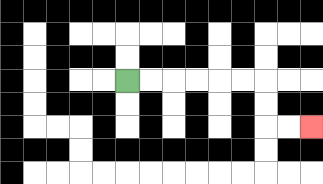{'start': '[5, 3]', 'end': '[13, 5]', 'path_directions': 'R,R,R,R,R,R,D,D,R,R', 'path_coordinates': '[[5, 3], [6, 3], [7, 3], [8, 3], [9, 3], [10, 3], [11, 3], [11, 4], [11, 5], [12, 5], [13, 5]]'}